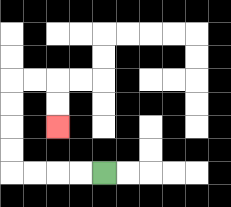{'start': '[4, 7]', 'end': '[2, 5]', 'path_directions': 'L,L,L,L,U,U,U,U,R,R,D,D', 'path_coordinates': '[[4, 7], [3, 7], [2, 7], [1, 7], [0, 7], [0, 6], [0, 5], [0, 4], [0, 3], [1, 3], [2, 3], [2, 4], [2, 5]]'}